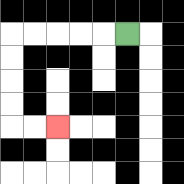{'start': '[5, 1]', 'end': '[2, 5]', 'path_directions': 'L,L,L,L,L,D,D,D,D,R,R', 'path_coordinates': '[[5, 1], [4, 1], [3, 1], [2, 1], [1, 1], [0, 1], [0, 2], [0, 3], [0, 4], [0, 5], [1, 5], [2, 5]]'}